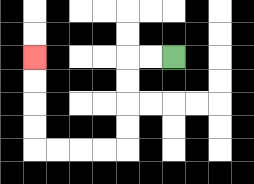{'start': '[7, 2]', 'end': '[1, 2]', 'path_directions': 'L,L,D,D,D,D,L,L,L,L,U,U,U,U', 'path_coordinates': '[[7, 2], [6, 2], [5, 2], [5, 3], [5, 4], [5, 5], [5, 6], [4, 6], [3, 6], [2, 6], [1, 6], [1, 5], [1, 4], [1, 3], [1, 2]]'}